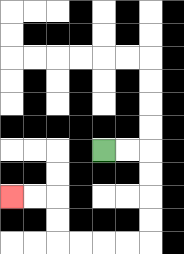{'start': '[4, 6]', 'end': '[0, 8]', 'path_directions': 'R,R,D,D,D,D,L,L,L,L,U,U,L,L', 'path_coordinates': '[[4, 6], [5, 6], [6, 6], [6, 7], [6, 8], [6, 9], [6, 10], [5, 10], [4, 10], [3, 10], [2, 10], [2, 9], [2, 8], [1, 8], [0, 8]]'}